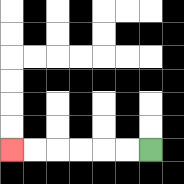{'start': '[6, 6]', 'end': '[0, 6]', 'path_directions': 'L,L,L,L,L,L', 'path_coordinates': '[[6, 6], [5, 6], [4, 6], [3, 6], [2, 6], [1, 6], [0, 6]]'}